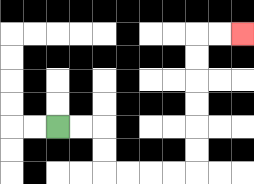{'start': '[2, 5]', 'end': '[10, 1]', 'path_directions': 'R,R,D,D,R,R,R,R,U,U,U,U,U,U,R,R', 'path_coordinates': '[[2, 5], [3, 5], [4, 5], [4, 6], [4, 7], [5, 7], [6, 7], [7, 7], [8, 7], [8, 6], [8, 5], [8, 4], [8, 3], [8, 2], [8, 1], [9, 1], [10, 1]]'}